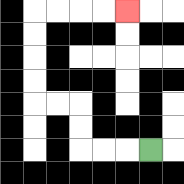{'start': '[6, 6]', 'end': '[5, 0]', 'path_directions': 'L,L,L,U,U,L,L,U,U,U,U,R,R,R,R', 'path_coordinates': '[[6, 6], [5, 6], [4, 6], [3, 6], [3, 5], [3, 4], [2, 4], [1, 4], [1, 3], [1, 2], [1, 1], [1, 0], [2, 0], [3, 0], [4, 0], [5, 0]]'}